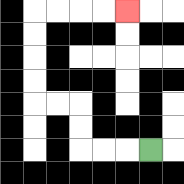{'start': '[6, 6]', 'end': '[5, 0]', 'path_directions': 'L,L,L,U,U,L,L,U,U,U,U,R,R,R,R', 'path_coordinates': '[[6, 6], [5, 6], [4, 6], [3, 6], [3, 5], [3, 4], [2, 4], [1, 4], [1, 3], [1, 2], [1, 1], [1, 0], [2, 0], [3, 0], [4, 0], [5, 0]]'}